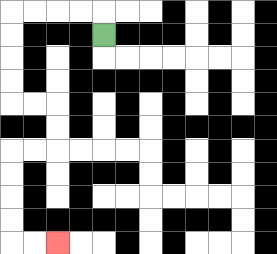{'start': '[4, 1]', 'end': '[2, 10]', 'path_directions': 'U,L,L,L,L,D,D,D,D,R,R,D,D,L,L,D,D,D,D,R,R', 'path_coordinates': '[[4, 1], [4, 0], [3, 0], [2, 0], [1, 0], [0, 0], [0, 1], [0, 2], [0, 3], [0, 4], [1, 4], [2, 4], [2, 5], [2, 6], [1, 6], [0, 6], [0, 7], [0, 8], [0, 9], [0, 10], [1, 10], [2, 10]]'}